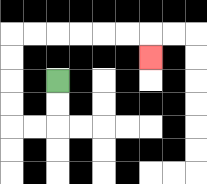{'start': '[2, 3]', 'end': '[6, 2]', 'path_directions': 'D,D,L,L,U,U,U,U,R,R,R,R,R,R,D', 'path_coordinates': '[[2, 3], [2, 4], [2, 5], [1, 5], [0, 5], [0, 4], [0, 3], [0, 2], [0, 1], [1, 1], [2, 1], [3, 1], [4, 1], [5, 1], [6, 1], [6, 2]]'}